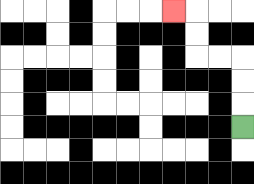{'start': '[10, 5]', 'end': '[7, 0]', 'path_directions': 'U,U,U,L,L,U,U,L', 'path_coordinates': '[[10, 5], [10, 4], [10, 3], [10, 2], [9, 2], [8, 2], [8, 1], [8, 0], [7, 0]]'}